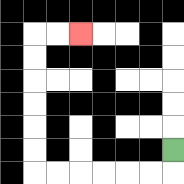{'start': '[7, 6]', 'end': '[3, 1]', 'path_directions': 'D,L,L,L,L,L,L,U,U,U,U,U,U,R,R', 'path_coordinates': '[[7, 6], [7, 7], [6, 7], [5, 7], [4, 7], [3, 7], [2, 7], [1, 7], [1, 6], [1, 5], [1, 4], [1, 3], [1, 2], [1, 1], [2, 1], [3, 1]]'}